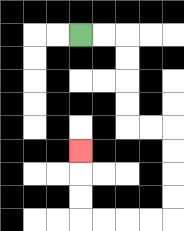{'start': '[3, 1]', 'end': '[3, 6]', 'path_directions': 'R,R,D,D,D,D,R,R,D,D,D,D,L,L,L,L,U,U,U', 'path_coordinates': '[[3, 1], [4, 1], [5, 1], [5, 2], [5, 3], [5, 4], [5, 5], [6, 5], [7, 5], [7, 6], [7, 7], [7, 8], [7, 9], [6, 9], [5, 9], [4, 9], [3, 9], [3, 8], [3, 7], [3, 6]]'}